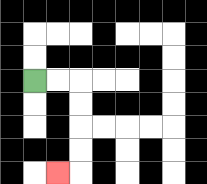{'start': '[1, 3]', 'end': '[2, 7]', 'path_directions': 'R,R,D,D,D,D,L', 'path_coordinates': '[[1, 3], [2, 3], [3, 3], [3, 4], [3, 5], [3, 6], [3, 7], [2, 7]]'}